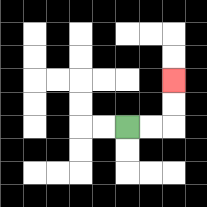{'start': '[5, 5]', 'end': '[7, 3]', 'path_directions': 'R,R,U,U', 'path_coordinates': '[[5, 5], [6, 5], [7, 5], [7, 4], [7, 3]]'}